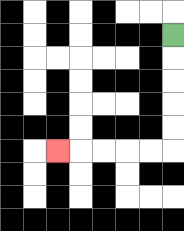{'start': '[7, 1]', 'end': '[2, 6]', 'path_directions': 'D,D,D,D,D,L,L,L,L,L', 'path_coordinates': '[[7, 1], [7, 2], [7, 3], [7, 4], [7, 5], [7, 6], [6, 6], [5, 6], [4, 6], [3, 6], [2, 6]]'}